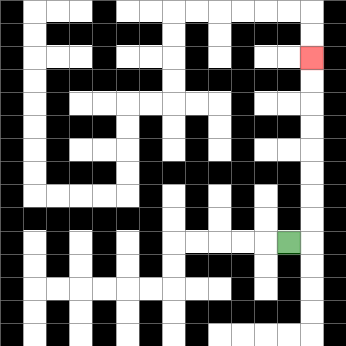{'start': '[12, 10]', 'end': '[13, 2]', 'path_directions': 'R,U,U,U,U,U,U,U,U', 'path_coordinates': '[[12, 10], [13, 10], [13, 9], [13, 8], [13, 7], [13, 6], [13, 5], [13, 4], [13, 3], [13, 2]]'}